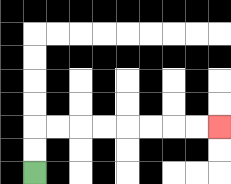{'start': '[1, 7]', 'end': '[9, 5]', 'path_directions': 'U,U,R,R,R,R,R,R,R,R', 'path_coordinates': '[[1, 7], [1, 6], [1, 5], [2, 5], [3, 5], [4, 5], [5, 5], [6, 5], [7, 5], [8, 5], [9, 5]]'}